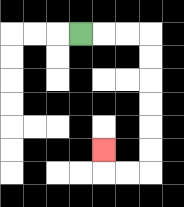{'start': '[3, 1]', 'end': '[4, 6]', 'path_directions': 'R,R,R,D,D,D,D,D,D,L,L,U', 'path_coordinates': '[[3, 1], [4, 1], [5, 1], [6, 1], [6, 2], [6, 3], [6, 4], [6, 5], [6, 6], [6, 7], [5, 7], [4, 7], [4, 6]]'}